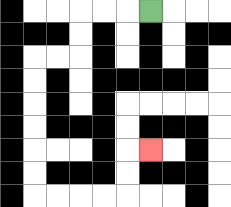{'start': '[6, 0]', 'end': '[6, 6]', 'path_directions': 'L,L,L,D,D,L,L,D,D,D,D,D,D,R,R,R,R,U,U,R', 'path_coordinates': '[[6, 0], [5, 0], [4, 0], [3, 0], [3, 1], [3, 2], [2, 2], [1, 2], [1, 3], [1, 4], [1, 5], [1, 6], [1, 7], [1, 8], [2, 8], [3, 8], [4, 8], [5, 8], [5, 7], [5, 6], [6, 6]]'}